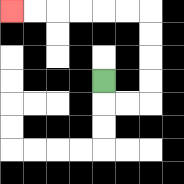{'start': '[4, 3]', 'end': '[0, 0]', 'path_directions': 'D,R,R,U,U,U,U,L,L,L,L,L,L', 'path_coordinates': '[[4, 3], [4, 4], [5, 4], [6, 4], [6, 3], [6, 2], [6, 1], [6, 0], [5, 0], [4, 0], [3, 0], [2, 0], [1, 0], [0, 0]]'}